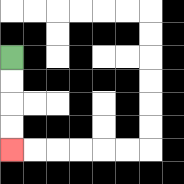{'start': '[0, 2]', 'end': '[0, 6]', 'path_directions': 'D,D,D,D', 'path_coordinates': '[[0, 2], [0, 3], [0, 4], [0, 5], [0, 6]]'}